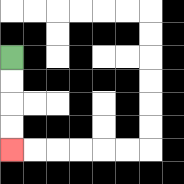{'start': '[0, 2]', 'end': '[0, 6]', 'path_directions': 'D,D,D,D', 'path_coordinates': '[[0, 2], [0, 3], [0, 4], [0, 5], [0, 6]]'}